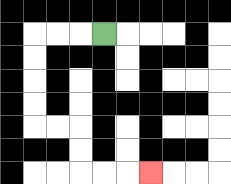{'start': '[4, 1]', 'end': '[6, 7]', 'path_directions': 'L,L,L,D,D,D,D,R,R,D,D,R,R,R', 'path_coordinates': '[[4, 1], [3, 1], [2, 1], [1, 1], [1, 2], [1, 3], [1, 4], [1, 5], [2, 5], [3, 5], [3, 6], [3, 7], [4, 7], [5, 7], [6, 7]]'}